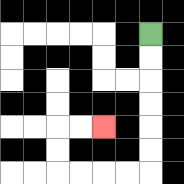{'start': '[6, 1]', 'end': '[4, 5]', 'path_directions': 'D,D,D,D,D,D,L,L,L,L,U,U,R,R', 'path_coordinates': '[[6, 1], [6, 2], [6, 3], [6, 4], [6, 5], [6, 6], [6, 7], [5, 7], [4, 7], [3, 7], [2, 7], [2, 6], [2, 5], [3, 5], [4, 5]]'}